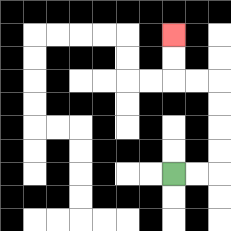{'start': '[7, 7]', 'end': '[7, 1]', 'path_directions': 'R,R,U,U,U,U,L,L,U,U', 'path_coordinates': '[[7, 7], [8, 7], [9, 7], [9, 6], [9, 5], [9, 4], [9, 3], [8, 3], [7, 3], [7, 2], [7, 1]]'}